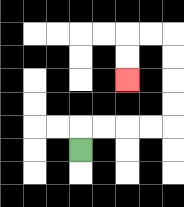{'start': '[3, 6]', 'end': '[5, 3]', 'path_directions': 'U,R,R,R,R,U,U,U,U,L,L,D,D', 'path_coordinates': '[[3, 6], [3, 5], [4, 5], [5, 5], [6, 5], [7, 5], [7, 4], [7, 3], [7, 2], [7, 1], [6, 1], [5, 1], [5, 2], [5, 3]]'}